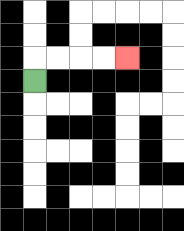{'start': '[1, 3]', 'end': '[5, 2]', 'path_directions': 'U,R,R,R,R', 'path_coordinates': '[[1, 3], [1, 2], [2, 2], [3, 2], [4, 2], [5, 2]]'}